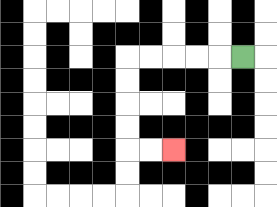{'start': '[10, 2]', 'end': '[7, 6]', 'path_directions': 'L,L,L,L,L,D,D,D,D,R,R', 'path_coordinates': '[[10, 2], [9, 2], [8, 2], [7, 2], [6, 2], [5, 2], [5, 3], [5, 4], [5, 5], [5, 6], [6, 6], [7, 6]]'}